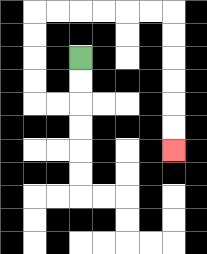{'start': '[3, 2]', 'end': '[7, 6]', 'path_directions': 'D,D,L,L,U,U,U,U,R,R,R,R,R,R,D,D,D,D,D,D', 'path_coordinates': '[[3, 2], [3, 3], [3, 4], [2, 4], [1, 4], [1, 3], [1, 2], [1, 1], [1, 0], [2, 0], [3, 0], [4, 0], [5, 0], [6, 0], [7, 0], [7, 1], [7, 2], [7, 3], [7, 4], [7, 5], [7, 6]]'}